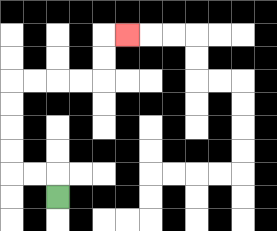{'start': '[2, 8]', 'end': '[5, 1]', 'path_directions': 'U,L,L,U,U,U,U,R,R,R,R,U,U,R', 'path_coordinates': '[[2, 8], [2, 7], [1, 7], [0, 7], [0, 6], [0, 5], [0, 4], [0, 3], [1, 3], [2, 3], [3, 3], [4, 3], [4, 2], [4, 1], [5, 1]]'}